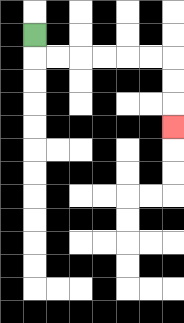{'start': '[1, 1]', 'end': '[7, 5]', 'path_directions': 'D,R,R,R,R,R,R,D,D,D', 'path_coordinates': '[[1, 1], [1, 2], [2, 2], [3, 2], [4, 2], [5, 2], [6, 2], [7, 2], [7, 3], [7, 4], [7, 5]]'}